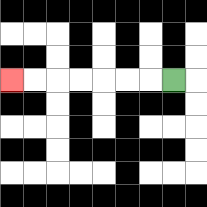{'start': '[7, 3]', 'end': '[0, 3]', 'path_directions': 'L,L,L,L,L,L,L', 'path_coordinates': '[[7, 3], [6, 3], [5, 3], [4, 3], [3, 3], [2, 3], [1, 3], [0, 3]]'}